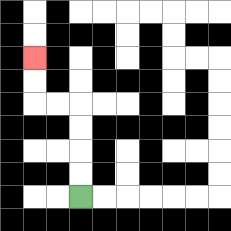{'start': '[3, 8]', 'end': '[1, 2]', 'path_directions': 'U,U,U,U,L,L,U,U', 'path_coordinates': '[[3, 8], [3, 7], [3, 6], [3, 5], [3, 4], [2, 4], [1, 4], [1, 3], [1, 2]]'}